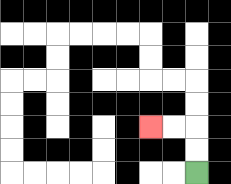{'start': '[8, 7]', 'end': '[6, 5]', 'path_directions': 'U,U,L,L', 'path_coordinates': '[[8, 7], [8, 6], [8, 5], [7, 5], [6, 5]]'}